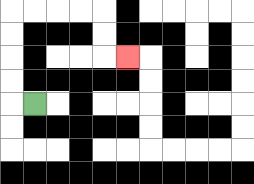{'start': '[1, 4]', 'end': '[5, 2]', 'path_directions': 'L,U,U,U,U,R,R,R,R,D,D,R', 'path_coordinates': '[[1, 4], [0, 4], [0, 3], [0, 2], [0, 1], [0, 0], [1, 0], [2, 0], [3, 0], [4, 0], [4, 1], [4, 2], [5, 2]]'}